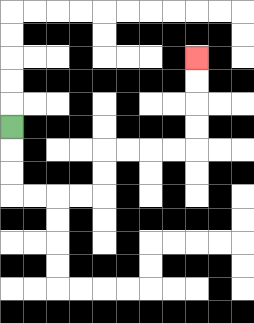{'start': '[0, 5]', 'end': '[8, 2]', 'path_directions': 'D,D,D,R,R,R,R,U,U,R,R,R,R,U,U,U,U', 'path_coordinates': '[[0, 5], [0, 6], [0, 7], [0, 8], [1, 8], [2, 8], [3, 8], [4, 8], [4, 7], [4, 6], [5, 6], [6, 6], [7, 6], [8, 6], [8, 5], [8, 4], [8, 3], [8, 2]]'}